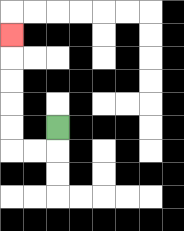{'start': '[2, 5]', 'end': '[0, 1]', 'path_directions': 'D,L,L,U,U,U,U,U', 'path_coordinates': '[[2, 5], [2, 6], [1, 6], [0, 6], [0, 5], [0, 4], [0, 3], [0, 2], [0, 1]]'}